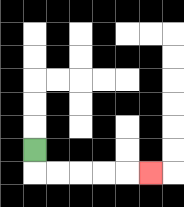{'start': '[1, 6]', 'end': '[6, 7]', 'path_directions': 'D,R,R,R,R,R', 'path_coordinates': '[[1, 6], [1, 7], [2, 7], [3, 7], [4, 7], [5, 7], [6, 7]]'}